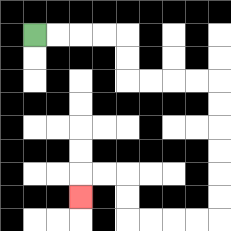{'start': '[1, 1]', 'end': '[3, 8]', 'path_directions': 'R,R,R,R,D,D,R,R,R,R,D,D,D,D,D,D,L,L,L,L,U,U,L,L,D', 'path_coordinates': '[[1, 1], [2, 1], [3, 1], [4, 1], [5, 1], [5, 2], [5, 3], [6, 3], [7, 3], [8, 3], [9, 3], [9, 4], [9, 5], [9, 6], [9, 7], [9, 8], [9, 9], [8, 9], [7, 9], [6, 9], [5, 9], [5, 8], [5, 7], [4, 7], [3, 7], [3, 8]]'}